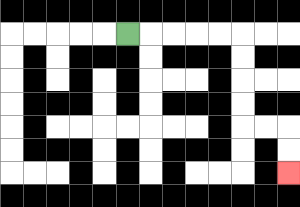{'start': '[5, 1]', 'end': '[12, 7]', 'path_directions': 'R,R,R,R,R,D,D,D,D,R,R,D,D', 'path_coordinates': '[[5, 1], [6, 1], [7, 1], [8, 1], [9, 1], [10, 1], [10, 2], [10, 3], [10, 4], [10, 5], [11, 5], [12, 5], [12, 6], [12, 7]]'}